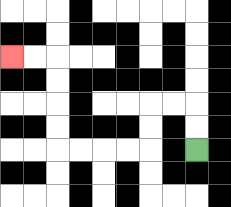{'start': '[8, 6]', 'end': '[0, 2]', 'path_directions': 'U,U,L,L,D,D,L,L,L,L,U,U,U,U,L,L', 'path_coordinates': '[[8, 6], [8, 5], [8, 4], [7, 4], [6, 4], [6, 5], [6, 6], [5, 6], [4, 6], [3, 6], [2, 6], [2, 5], [2, 4], [2, 3], [2, 2], [1, 2], [0, 2]]'}